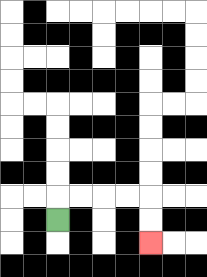{'start': '[2, 9]', 'end': '[6, 10]', 'path_directions': 'U,R,R,R,R,D,D', 'path_coordinates': '[[2, 9], [2, 8], [3, 8], [4, 8], [5, 8], [6, 8], [6, 9], [6, 10]]'}